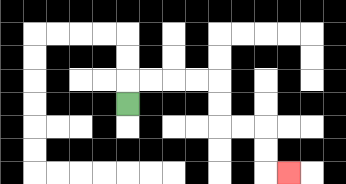{'start': '[5, 4]', 'end': '[12, 7]', 'path_directions': 'U,R,R,R,R,D,D,R,R,D,D,R', 'path_coordinates': '[[5, 4], [5, 3], [6, 3], [7, 3], [8, 3], [9, 3], [9, 4], [9, 5], [10, 5], [11, 5], [11, 6], [11, 7], [12, 7]]'}